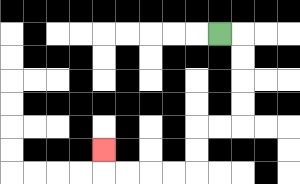{'start': '[9, 1]', 'end': '[4, 6]', 'path_directions': 'R,D,D,D,D,L,L,D,D,L,L,L,L,U', 'path_coordinates': '[[9, 1], [10, 1], [10, 2], [10, 3], [10, 4], [10, 5], [9, 5], [8, 5], [8, 6], [8, 7], [7, 7], [6, 7], [5, 7], [4, 7], [4, 6]]'}